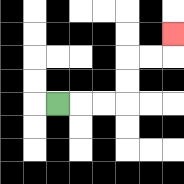{'start': '[2, 4]', 'end': '[7, 1]', 'path_directions': 'R,R,R,U,U,R,R,U', 'path_coordinates': '[[2, 4], [3, 4], [4, 4], [5, 4], [5, 3], [5, 2], [6, 2], [7, 2], [7, 1]]'}